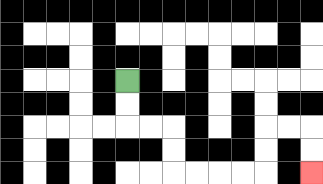{'start': '[5, 3]', 'end': '[13, 7]', 'path_directions': 'D,D,R,R,D,D,R,R,R,R,U,U,R,R,D,D', 'path_coordinates': '[[5, 3], [5, 4], [5, 5], [6, 5], [7, 5], [7, 6], [7, 7], [8, 7], [9, 7], [10, 7], [11, 7], [11, 6], [11, 5], [12, 5], [13, 5], [13, 6], [13, 7]]'}